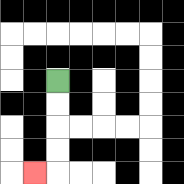{'start': '[2, 3]', 'end': '[1, 7]', 'path_directions': 'D,D,D,D,L', 'path_coordinates': '[[2, 3], [2, 4], [2, 5], [2, 6], [2, 7], [1, 7]]'}